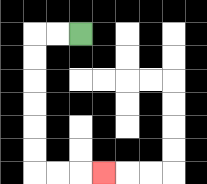{'start': '[3, 1]', 'end': '[4, 7]', 'path_directions': 'L,L,D,D,D,D,D,D,R,R,R', 'path_coordinates': '[[3, 1], [2, 1], [1, 1], [1, 2], [1, 3], [1, 4], [1, 5], [1, 6], [1, 7], [2, 7], [3, 7], [4, 7]]'}